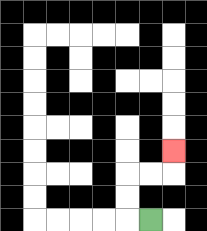{'start': '[6, 9]', 'end': '[7, 6]', 'path_directions': 'L,U,U,R,R,U', 'path_coordinates': '[[6, 9], [5, 9], [5, 8], [5, 7], [6, 7], [7, 7], [7, 6]]'}